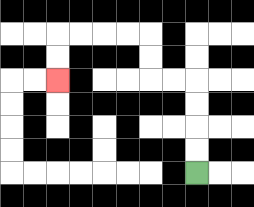{'start': '[8, 7]', 'end': '[2, 3]', 'path_directions': 'U,U,U,U,L,L,U,U,L,L,L,L,D,D', 'path_coordinates': '[[8, 7], [8, 6], [8, 5], [8, 4], [8, 3], [7, 3], [6, 3], [6, 2], [6, 1], [5, 1], [4, 1], [3, 1], [2, 1], [2, 2], [2, 3]]'}